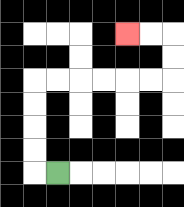{'start': '[2, 7]', 'end': '[5, 1]', 'path_directions': 'L,U,U,U,U,R,R,R,R,R,R,U,U,L,L', 'path_coordinates': '[[2, 7], [1, 7], [1, 6], [1, 5], [1, 4], [1, 3], [2, 3], [3, 3], [4, 3], [5, 3], [6, 3], [7, 3], [7, 2], [7, 1], [6, 1], [5, 1]]'}